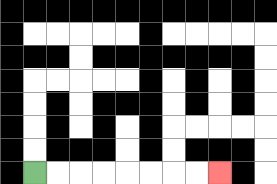{'start': '[1, 7]', 'end': '[9, 7]', 'path_directions': 'R,R,R,R,R,R,R,R', 'path_coordinates': '[[1, 7], [2, 7], [3, 7], [4, 7], [5, 7], [6, 7], [7, 7], [8, 7], [9, 7]]'}